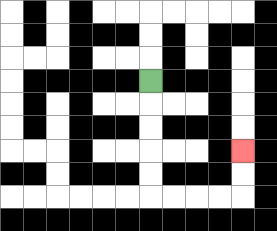{'start': '[6, 3]', 'end': '[10, 6]', 'path_directions': 'D,D,D,D,D,R,R,R,R,U,U', 'path_coordinates': '[[6, 3], [6, 4], [6, 5], [6, 6], [6, 7], [6, 8], [7, 8], [8, 8], [9, 8], [10, 8], [10, 7], [10, 6]]'}